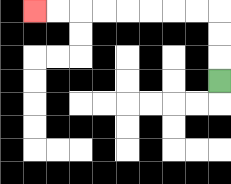{'start': '[9, 3]', 'end': '[1, 0]', 'path_directions': 'U,U,U,L,L,L,L,L,L,L,L', 'path_coordinates': '[[9, 3], [9, 2], [9, 1], [9, 0], [8, 0], [7, 0], [6, 0], [5, 0], [4, 0], [3, 0], [2, 0], [1, 0]]'}